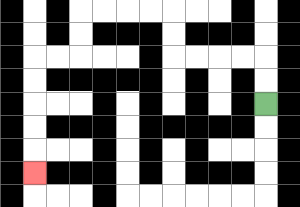{'start': '[11, 4]', 'end': '[1, 7]', 'path_directions': 'U,U,L,L,L,L,U,U,L,L,L,L,D,D,L,L,D,D,D,D,D', 'path_coordinates': '[[11, 4], [11, 3], [11, 2], [10, 2], [9, 2], [8, 2], [7, 2], [7, 1], [7, 0], [6, 0], [5, 0], [4, 0], [3, 0], [3, 1], [3, 2], [2, 2], [1, 2], [1, 3], [1, 4], [1, 5], [1, 6], [1, 7]]'}